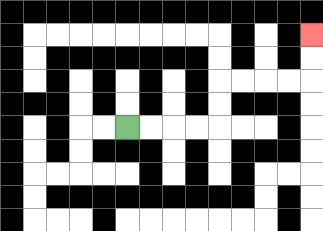{'start': '[5, 5]', 'end': '[13, 1]', 'path_directions': 'R,R,R,R,U,U,R,R,R,R,U,U', 'path_coordinates': '[[5, 5], [6, 5], [7, 5], [8, 5], [9, 5], [9, 4], [9, 3], [10, 3], [11, 3], [12, 3], [13, 3], [13, 2], [13, 1]]'}